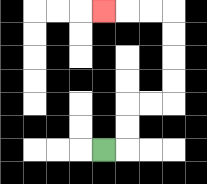{'start': '[4, 6]', 'end': '[4, 0]', 'path_directions': 'R,U,U,R,R,U,U,U,U,L,L,L', 'path_coordinates': '[[4, 6], [5, 6], [5, 5], [5, 4], [6, 4], [7, 4], [7, 3], [7, 2], [7, 1], [7, 0], [6, 0], [5, 0], [4, 0]]'}